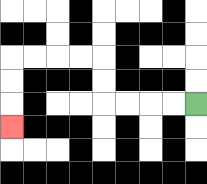{'start': '[8, 4]', 'end': '[0, 5]', 'path_directions': 'L,L,L,L,U,U,L,L,L,L,D,D,D', 'path_coordinates': '[[8, 4], [7, 4], [6, 4], [5, 4], [4, 4], [4, 3], [4, 2], [3, 2], [2, 2], [1, 2], [0, 2], [0, 3], [0, 4], [0, 5]]'}